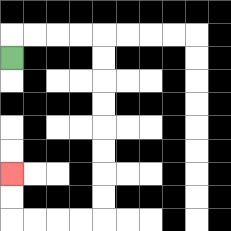{'start': '[0, 2]', 'end': '[0, 7]', 'path_directions': 'U,R,R,R,R,D,D,D,D,D,D,D,D,L,L,L,L,U,U', 'path_coordinates': '[[0, 2], [0, 1], [1, 1], [2, 1], [3, 1], [4, 1], [4, 2], [4, 3], [4, 4], [4, 5], [4, 6], [4, 7], [4, 8], [4, 9], [3, 9], [2, 9], [1, 9], [0, 9], [0, 8], [0, 7]]'}